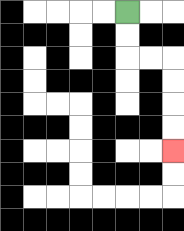{'start': '[5, 0]', 'end': '[7, 6]', 'path_directions': 'D,D,R,R,D,D,D,D', 'path_coordinates': '[[5, 0], [5, 1], [5, 2], [6, 2], [7, 2], [7, 3], [7, 4], [7, 5], [7, 6]]'}